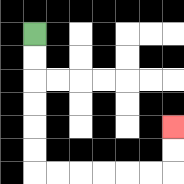{'start': '[1, 1]', 'end': '[7, 5]', 'path_directions': 'D,D,D,D,D,D,R,R,R,R,R,R,U,U', 'path_coordinates': '[[1, 1], [1, 2], [1, 3], [1, 4], [1, 5], [1, 6], [1, 7], [2, 7], [3, 7], [4, 7], [5, 7], [6, 7], [7, 7], [7, 6], [7, 5]]'}